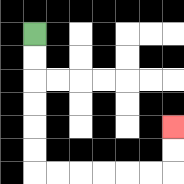{'start': '[1, 1]', 'end': '[7, 5]', 'path_directions': 'D,D,D,D,D,D,R,R,R,R,R,R,U,U', 'path_coordinates': '[[1, 1], [1, 2], [1, 3], [1, 4], [1, 5], [1, 6], [1, 7], [2, 7], [3, 7], [4, 7], [5, 7], [6, 7], [7, 7], [7, 6], [7, 5]]'}